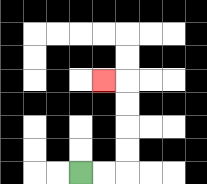{'start': '[3, 7]', 'end': '[4, 3]', 'path_directions': 'R,R,U,U,U,U,L', 'path_coordinates': '[[3, 7], [4, 7], [5, 7], [5, 6], [5, 5], [5, 4], [5, 3], [4, 3]]'}